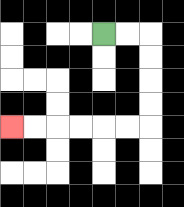{'start': '[4, 1]', 'end': '[0, 5]', 'path_directions': 'R,R,D,D,D,D,L,L,L,L,L,L', 'path_coordinates': '[[4, 1], [5, 1], [6, 1], [6, 2], [6, 3], [6, 4], [6, 5], [5, 5], [4, 5], [3, 5], [2, 5], [1, 5], [0, 5]]'}